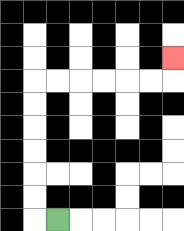{'start': '[2, 9]', 'end': '[7, 2]', 'path_directions': 'L,U,U,U,U,U,U,R,R,R,R,R,R,U', 'path_coordinates': '[[2, 9], [1, 9], [1, 8], [1, 7], [1, 6], [1, 5], [1, 4], [1, 3], [2, 3], [3, 3], [4, 3], [5, 3], [6, 3], [7, 3], [7, 2]]'}